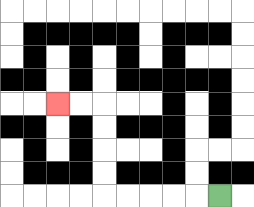{'start': '[9, 8]', 'end': '[2, 4]', 'path_directions': 'L,L,L,L,L,U,U,U,U,L,L', 'path_coordinates': '[[9, 8], [8, 8], [7, 8], [6, 8], [5, 8], [4, 8], [4, 7], [4, 6], [4, 5], [4, 4], [3, 4], [2, 4]]'}